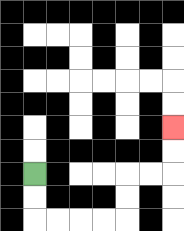{'start': '[1, 7]', 'end': '[7, 5]', 'path_directions': 'D,D,R,R,R,R,U,U,R,R,U,U', 'path_coordinates': '[[1, 7], [1, 8], [1, 9], [2, 9], [3, 9], [4, 9], [5, 9], [5, 8], [5, 7], [6, 7], [7, 7], [7, 6], [7, 5]]'}